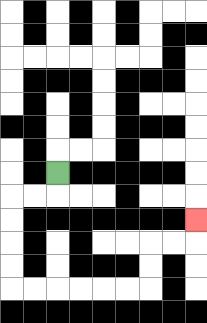{'start': '[2, 7]', 'end': '[8, 9]', 'path_directions': 'D,L,L,D,D,D,D,R,R,R,R,R,R,U,U,R,R,U', 'path_coordinates': '[[2, 7], [2, 8], [1, 8], [0, 8], [0, 9], [0, 10], [0, 11], [0, 12], [1, 12], [2, 12], [3, 12], [4, 12], [5, 12], [6, 12], [6, 11], [6, 10], [7, 10], [8, 10], [8, 9]]'}